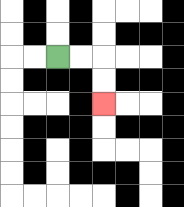{'start': '[2, 2]', 'end': '[4, 4]', 'path_directions': 'R,R,D,D', 'path_coordinates': '[[2, 2], [3, 2], [4, 2], [4, 3], [4, 4]]'}